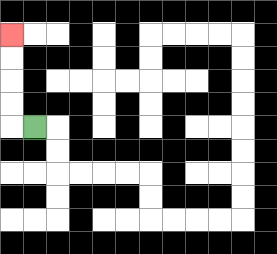{'start': '[1, 5]', 'end': '[0, 1]', 'path_directions': 'L,U,U,U,U', 'path_coordinates': '[[1, 5], [0, 5], [0, 4], [0, 3], [0, 2], [0, 1]]'}